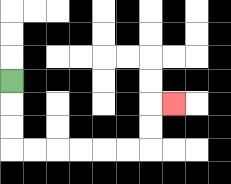{'start': '[0, 3]', 'end': '[7, 4]', 'path_directions': 'D,D,D,R,R,R,R,R,R,U,U,R', 'path_coordinates': '[[0, 3], [0, 4], [0, 5], [0, 6], [1, 6], [2, 6], [3, 6], [4, 6], [5, 6], [6, 6], [6, 5], [6, 4], [7, 4]]'}